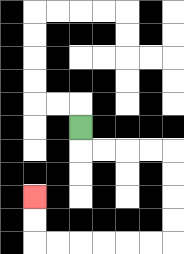{'start': '[3, 5]', 'end': '[1, 8]', 'path_directions': 'D,R,R,R,R,D,D,D,D,L,L,L,L,L,L,U,U', 'path_coordinates': '[[3, 5], [3, 6], [4, 6], [5, 6], [6, 6], [7, 6], [7, 7], [7, 8], [7, 9], [7, 10], [6, 10], [5, 10], [4, 10], [3, 10], [2, 10], [1, 10], [1, 9], [1, 8]]'}